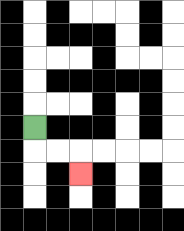{'start': '[1, 5]', 'end': '[3, 7]', 'path_directions': 'D,R,R,D', 'path_coordinates': '[[1, 5], [1, 6], [2, 6], [3, 6], [3, 7]]'}